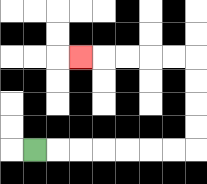{'start': '[1, 6]', 'end': '[3, 2]', 'path_directions': 'R,R,R,R,R,R,R,U,U,U,U,L,L,L,L,L', 'path_coordinates': '[[1, 6], [2, 6], [3, 6], [4, 6], [5, 6], [6, 6], [7, 6], [8, 6], [8, 5], [8, 4], [8, 3], [8, 2], [7, 2], [6, 2], [5, 2], [4, 2], [3, 2]]'}